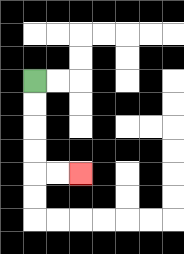{'start': '[1, 3]', 'end': '[3, 7]', 'path_directions': 'D,D,D,D,R,R', 'path_coordinates': '[[1, 3], [1, 4], [1, 5], [1, 6], [1, 7], [2, 7], [3, 7]]'}